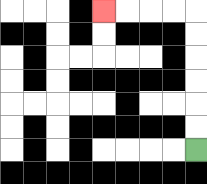{'start': '[8, 6]', 'end': '[4, 0]', 'path_directions': 'U,U,U,U,U,U,L,L,L,L', 'path_coordinates': '[[8, 6], [8, 5], [8, 4], [8, 3], [8, 2], [8, 1], [8, 0], [7, 0], [6, 0], [5, 0], [4, 0]]'}